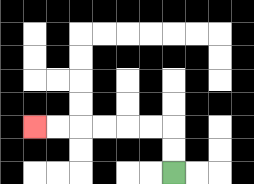{'start': '[7, 7]', 'end': '[1, 5]', 'path_directions': 'U,U,L,L,L,L,L,L', 'path_coordinates': '[[7, 7], [7, 6], [7, 5], [6, 5], [5, 5], [4, 5], [3, 5], [2, 5], [1, 5]]'}